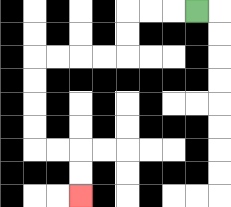{'start': '[8, 0]', 'end': '[3, 8]', 'path_directions': 'L,L,L,D,D,L,L,L,L,D,D,D,D,R,R,D,D', 'path_coordinates': '[[8, 0], [7, 0], [6, 0], [5, 0], [5, 1], [5, 2], [4, 2], [3, 2], [2, 2], [1, 2], [1, 3], [1, 4], [1, 5], [1, 6], [2, 6], [3, 6], [3, 7], [3, 8]]'}